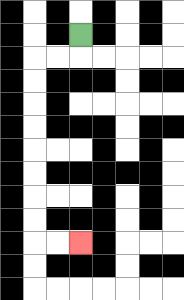{'start': '[3, 1]', 'end': '[3, 10]', 'path_directions': 'D,L,L,D,D,D,D,D,D,D,D,R,R', 'path_coordinates': '[[3, 1], [3, 2], [2, 2], [1, 2], [1, 3], [1, 4], [1, 5], [1, 6], [1, 7], [1, 8], [1, 9], [1, 10], [2, 10], [3, 10]]'}